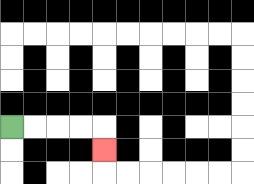{'start': '[0, 5]', 'end': '[4, 6]', 'path_directions': 'R,R,R,R,D', 'path_coordinates': '[[0, 5], [1, 5], [2, 5], [3, 5], [4, 5], [4, 6]]'}